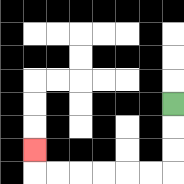{'start': '[7, 4]', 'end': '[1, 6]', 'path_directions': 'D,D,D,L,L,L,L,L,L,U', 'path_coordinates': '[[7, 4], [7, 5], [7, 6], [7, 7], [6, 7], [5, 7], [4, 7], [3, 7], [2, 7], [1, 7], [1, 6]]'}